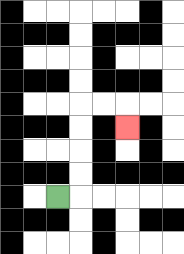{'start': '[2, 8]', 'end': '[5, 5]', 'path_directions': 'R,U,U,U,U,R,R,D', 'path_coordinates': '[[2, 8], [3, 8], [3, 7], [3, 6], [3, 5], [3, 4], [4, 4], [5, 4], [5, 5]]'}